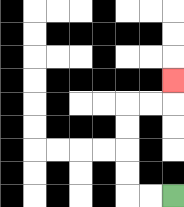{'start': '[7, 8]', 'end': '[7, 3]', 'path_directions': 'L,L,U,U,U,U,R,R,U', 'path_coordinates': '[[7, 8], [6, 8], [5, 8], [5, 7], [5, 6], [5, 5], [5, 4], [6, 4], [7, 4], [7, 3]]'}